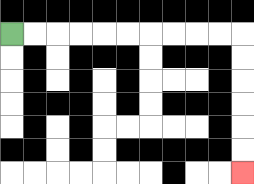{'start': '[0, 1]', 'end': '[10, 7]', 'path_directions': 'R,R,R,R,R,R,R,R,R,R,D,D,D,D,D,D', 'path_coordinates': '[[0, 1], [1, 1], [2, 1], [3, 1], [4, 1], [5, 1], [6, 1], [7, 1], [8, 1], [9, 1], [10, 1], [10, 2], [10, 3], [10, 4], [10, 5], [10, 6], [10, 7]]'}